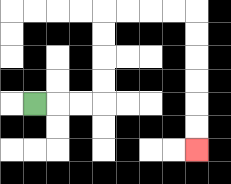{'start': '[1, 4]', 'end': '[8, 6]', 'path_directions': 'R,R,R,U,U,U,U,R,R,R,R,D,D,D,D,D,D', 'path_coordinates': '[[1, 4], [2, 4], [3, 4], [4, 4], [4, 3], [4, 2], [4, 1], [4, 0], [5, 0], [6, 0], [7, 0], [8, 0], [8, 1], [8, 2], [8, 3], [8, 4], [8, 5], [8, 6]]'}